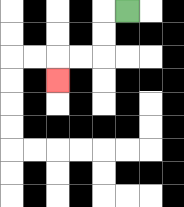{'start': '[5, 0]', 'end': '[2, 3]', 'path_directions': 'L,D,D,L,L,D', 'path_coordinates': '[[5, 0], [4, 0], [4, 1], [4, 2], [3, 2], [2, 2], [2, 3]]'}